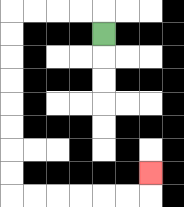{'start': '[4, 1]', 'end': '[6, 7]', 'path_directions': 'U,L,L,L,L,D,D,D,D,D,D,D,D,R,R,R,R,R,R,U', 'path_coordinates': '[[4, 1], [4, 0], [3, 0], [2, 0], [1, 0], [0, 0], [0, 1], [0, 2], [0, 3], [0, 4], [0, 5], [0, 6], [0, 7], [0, 8], [1, 8], [2, 8], [3, 8], [4, 8], [5, 8], [6, 8], [6, 7]]'}